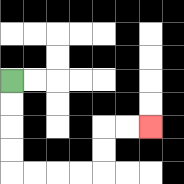{'start': '[0, 3]', 'end': '[6, 5]', 'path_directions': 'D,D,D,D,R,R,R,R,U,U,R,R', 'path_coordinates': '[[0, 3], [0, 4], [0, 5], [0, 6], [0, 7], [1, 7], [2, 7], [3, 7], [4, 7], [4, 6], [4, 5], [5, 5], [6, 5]]'}